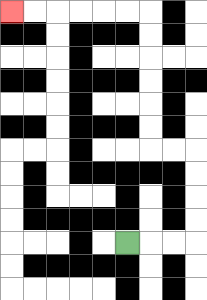{'start': '[5, 10]', 'end': '[0, 0]', 'path_directions': 'R,R,R,U,U,U,U,L,L,U,U,U,U,U,U,L,L,L,L,L,L', 'path_coordinates': '[[5, 10], [6, 10], [7, 10], [8, 10], [8, 9], [8, 8], [8, 7], [8, 6], [7, 6], [6, 6], [6, 5], [6, 4], [6, 3], [6, 2], [6, 1], [6, 0], [5, 0], [4, 0], [3, 0], [2, 0], [1, 0], [0, 0]]'}